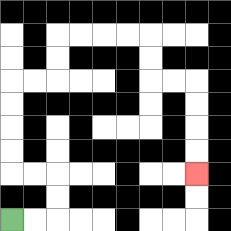{'start': '[0, 9]', 'end': '[8, 7]', 'path_directions': 'R,R,U,U,L,L,U,U,U,U,R,R,U,U,R,R,R,R,D,D,R,R,D,D,D,D', 'path_coordinates': '[[0, 9], [1, 9], [2, 9], [2, 8], [2, 7], [1, 7], [0, 7], [0, 6], [0, 5], [0, 4], [0, 3], [1, 3], [2, 3], [2, 2], [2, 1], [3, 1], [4, 1], [5, 1], [6, 1], [6, 2], [6, 3], [7, 3], [8, 3], [8, 4], [8, 5], [8, 6], [8, 7]]'}